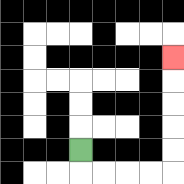{'start': '[3, 6]', 'end': '[7, 2]', 'path_directions': 'D,R,R,R,R,U,U,U,U,U', 'path_coordinates': '[[3, 6], [3, 7], [4, 7], [5, 7], [6, 7], [7, 7], [7, 6], [7, 5], [7, 4], [7, 3], [7, 2]]'}